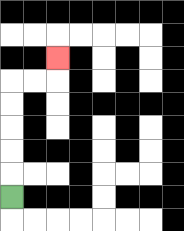{'start': '[0, 8]', 'end': '[2, 2]', 'path_directions': 'U,U,U,U,U,R,R,U', 'path_coordinates': '[[0, 8], [0, 7], [0, 6], [0, 5], [0, 4], [0, 3], [1, 3], [2, 3], [2, 2]]'}